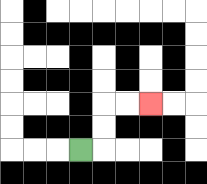{'start': '[3, 6]', 'end': '[6, 4]', 'path_directions': 'R,U,U,R,R', 'path_coordinates': '[[3, 6], [4, 6], [4, 5], [4, 4], [5, 4], [6, 4]]'}